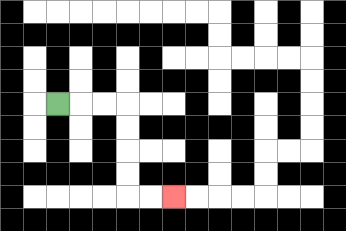{'start': '[2, 4]', 'end': '[7, 8]', 'path_directions': 'R,R,R,D,D,D,D,R,R', 'path_coordinates': '[[2, 4], [3, 4], [4, 4], [5, 4], [5, 5], [5, 6], [5, 7], [5, 8], [6, 8], [7, 8]]'}